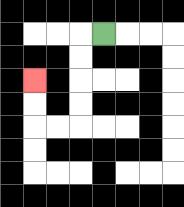{'start': '[4, 1]', 'end': '[1, 3]', 'path_directions': 'L,D,D,D,D,L,L,U,U', 'path_coordinates': '[[4, 1], [3, 1], [3, 2], [3, 3], [3, 4], [3, 5], [2, 5], [1, 5], [1, 4], [1, 3]]'}